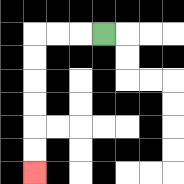{'start': '[4, 1]', 'end': '[1, 7]', 'path_directions': 'L,L,L,D,D,D,D,D,D', 'path_coordinates': '[[4, 1], [3, 1], [2, 1], [1, 1], [1, 2], [1, 3], [1, 4], [1, 5], [1, 6], [1, 7]]'}